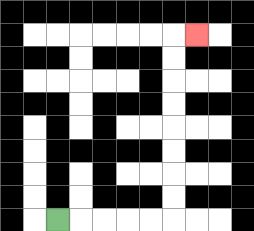{'start': '[2, 9]', 'end': '[8, 1]', 'path_directions': 'R,R,R,R,R,U,U,U,U,U,U,U,U,R', 'path_coordinates': '[[2, 9], [3, 9], [4, 9], [5, 9], [6, 9], [7, 9], [7, 8], [7, 7], [7, 6], [7, 5], [7, 4], [7, 3], [7, 2], [7, 1], [8, 1]]'}